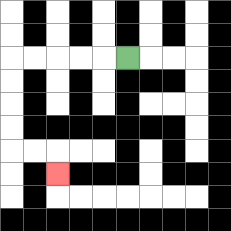{'start': '[5, 2]', 'end': '[2, 7]', 'path_directions': 'L,L,L,L,L,D,D,D,D,R,R,D', 'path_coordinates': '[[5, 2], [4, 2], [3, 2], [2, 2], [1, 2], [0, 2], [0, 3], [0, 4], [0, 5], [0, 6], [1, 6], [2, 6], [2, 7]]'}